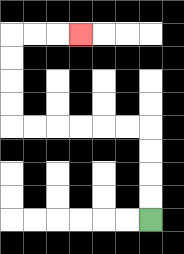{'start': '[6, 9]', 'end': '[3, 1]', 'path_directions': 'U,U,U,U,L,L,L,L,L,L,U,U,U,U,R,R,R', 'path_coordinates': '[[6, 9], [6, 8], [6, 7], [6, 6], [6, 5], [5, 5], [4, 5], [3, 5], [2, 5], [1, 5], [0, 5], [0, 4], [0, 3], [0, 2], [0, 1], [1, 1], [2, 1], [3, 1]]'}